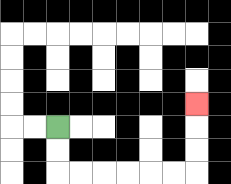{'start': '[2, 5]', 'end': '[8, 4]', 'path_directions': 'D,D,R,R,R,R,R,R,U,U,U', 'path_coordinates': '[[2, 5], [2, 6], [2, 7], [3, 7], [4, 7], [5, 7], [6, 7], [7, 7], [8, 7], [8, 6], [8, 5], [8, 4]]'}